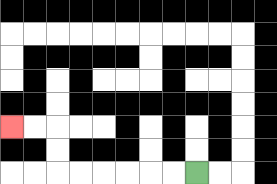{'start': '[8, 7]', 'end': '[0, 5]', 'path_directions': 'L,L,L,L,L,L,U,U,L,L', 'path_coordinates': '[[8, 7], [7, 7], [6, 7], [5, 7], [4, 7], [3, 7], [2, 7], [2, 6], [2, 5], [1, 5], [0, 5]]'}